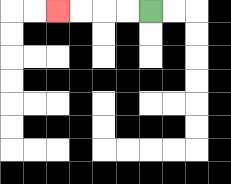{'start': '[6, 0]', 'end': '[2, 0]', 'path_directions': 'L,L,L,L', 'path_coordinates': '[[6, 0], [5, 0], [4, 0], [3, 0], [2, 0]]'}